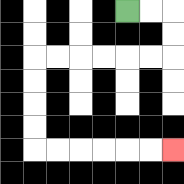{'start': '[5, 0]', 'end': '[7, 6]', 'path_directions': 'R,R,D,D,L,L,L,L,L,L,D,D,D,D,R,R,R,R,R,R', 'path_coordinates': '[[5, 0], [6, 0], [7, 0], [7, 1], [7, 2], [6, 2], [5, 2], [4, 2], [3, 2], [2, 2], [1, 2], [1, 3], [1, 4], [1, 5], [1, 6], [2, 6], [3, 6], [4, 6], [5, 6], [6, 6], [7, 6]]'}